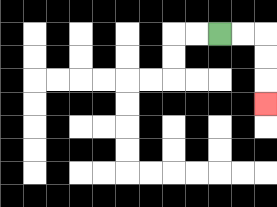{'start': '[9, 1]', 'end': '[11, 4]', 'path_directions': 'R,R,D,D,D', 'path_coordinates': '[[9, 1], [10, 1], [11, 1], [11, 2], [11, 3], [11, 4]]'}